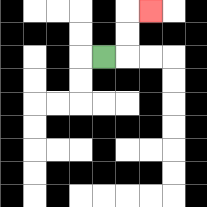{'start': '[4, 2]', 'end': '[6, 0]', 'path_directions': 'R,U,U,R', 'path_coordinates': '[[4, 2], [5, 2], [5, 1], [5, 0], [6, 0]]'}